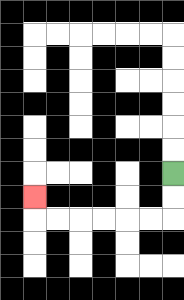{'start': '[7, 7]', 'end': '[1, 8]', 'path_directions': 'D,D,L,L,L,L,L,L,U', 'path_coordinates': '[[7, 7], [7, 8], [7, 9], [6, 9], [5, 9], [4, 9], [3, 9], [2, 9], [1, 9], [1, 8]]'}